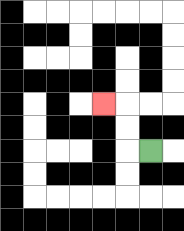{'start': '[6, 6]', 'end': '[4, 4]', 'path_directions': 'L,U,U,L', 'path_coordinates': '[[6, 6], [5, 6], [5, 5], [5, 4], [4, 4]]'}